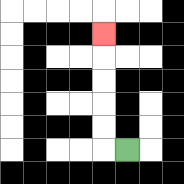{'start': '[5, 6]', 'end': '[4, 1]', 'path_directions': 'L,U,U,U,U,U', 'path_coordinates': '[[5, 6], [4, 6], [4, 5], [4, 4], [4, 3], [4, 2], [4, 1]]'}